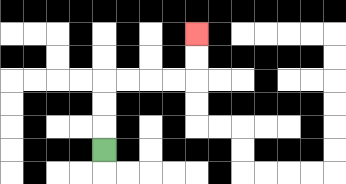{'start': '[4, 6]', 'end': '[8, 1]', 'path_directions': 'U,U,U,R,R,R,R,U,U', 'path_coordinates': '[[4, 6], [4, 5], [4, 4], [4, 3], [5, 3], [6, 3], [7, 3], [8, 3], [8, 2], [8, 1]]'}